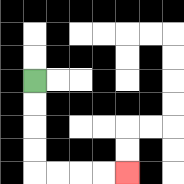{'start': '[1, 3]', 'end': '[5, 7]', 'path_directions': 'D,D,D,D,R,R,R,R', 'path_coordinates': '[[1, 3], [1, 4], [1, 5], [1, 6], [1, 7], [2, 7], [3, 7], [4, 7], [5, 7]]'}